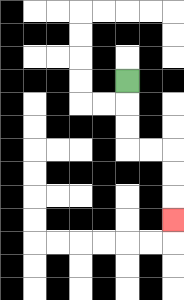{'start': '[5, 3]', 'end': '[7, 9]', 'path_directions': 'D,D,D,R,R,D,D,D', 'path_coordinates': '[[5, 3], [5, 4], [5, 5], [5, 6], [6, 6], [7, 6], [7, 7], [7, 8], [7, 9]]'}